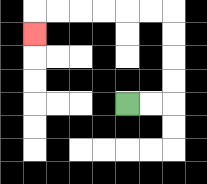{'start': '[5, 4]', 'end': '[1, 1]', 'path_directions': 'R,R,U,U,U,U,L,L,L,L,L,L,D', 'path_coordinates': '[[5, 4], [6, 4], [7, 4], [7, 3], [7, 2], [7, 1], [7, 0], [6, 0], [5, 0], [4, 0], [3, 0], [2, 0], [1, 0], [1, 1]]'}